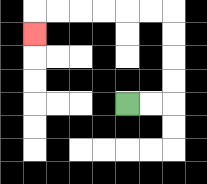{'start': '[5, 4]', 'end': '[1, 1]', 'path_directions': 'R,R,U,U,U,U,L,L,L,L,L,L,D', 'path_coordinates': '[[5, 4], [6, 4], [7, 4], [7, 3], [7, 2], [7, 1], [7, 0], [6, 0], [5, 0], [4, 0], [3, 0], [2, 0], [1, 0], [1, 1]]'}